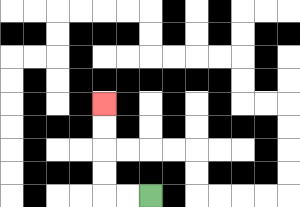{'start': '[6, 8]', 'end': '[4, 4]', 'path_directions': 'L,L,U,U,U,U', 'path_coordinates': '[[6, 8], [5, 8], [4, 8], [4, 7], [4, 6], [4, 5], [4, 4]]'}